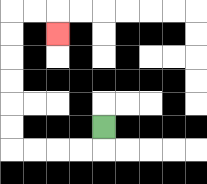{'start': '[4, 5]', 'end': '[2, 1]', 'path_directions': 'D,L,L,L,L,U,U,U,U,U,U,R,R,D', 'path_coordinates': '[[4, 5], [4, 6], [3, 6], [2, 6], [1, 6], [0, 6], [0, 5], [0, 4], [0, 3], [0, 2], [0, 1], [0, 0], [1, 0], [2, 0], [2, 1]]'}